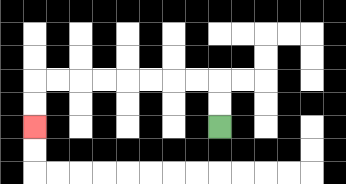{'start': '[9, 5]', 'end': '[1, 5]', 'path_directions': 'U,U,L,L,L,L,L,L,L,L,D,D', 'path_coordinates': '[[9, 5], [9, 4], [9, 3], [8, 3], [7, 3], [6, 3], [5, 3], [4, 3], [3, 3], [2, 3], [1, 3], [1, 4], [1, 5]]'}